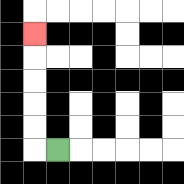{'start': '[2, 6]', 'end': '[1, 1]', 'path_directions': 'L,U,U,U,U,U', 'path_coordinates': '[[2, 6], [1, 6], [1, 5], [1, 4], [1, 3], [1, 2], [1, 1]]'}